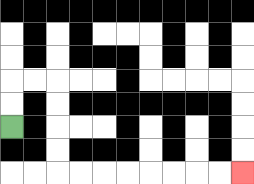{'start': '[0, 5]', 'end': '[10, 7]', 'path_directions': 'U,U,R,R,D,D,D,D,R,R,R,R,R,R,R,R', 'path_coordinates': '[[0, 5], [0, 4], [0, 3], [1, 3], [2, 3], [2, 4], [2, 5], [2, 6], [2, 7], [3, 7], [4, 7], [5, 7], [6, 7], [7, 7], [8, 7], [9, 7], [10, 7]]'}